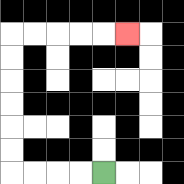{'start': '[4, 7]', 'end': '[5, 1]', 'path_directions': 'L,L,L,L,U,U,U,U,U,U,R,R,R,R,R', 'path_coordinates': '[[4, 7], [3, 7], [2, 7], [1, 7], [0, 7], [0, 6], [0, 5], [0, 4], [0, 3], [0, 2], [0, 1], [1, 1], [2, 1], [3, 1], [4, 1], [5, 1]]'}